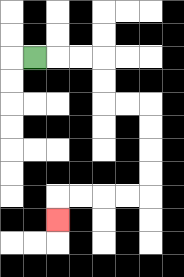{'start': '[1, 2]', 'end': '[2, 9]', 'path_directions': 'R,R,R,D,D,R,R,D,D,D,D,L,L,L,L,D', 'path_coordinates': '[[1, 2], [2, 2], [3, 2], [4, 2], [4, 3], [4, 4], [5, 4], [6, 4], [6, 5], [6, 6], [6, 7], [6, 8], [5, 8], [4, 8], [3, 8], [2, 8], [2, 9]]'}